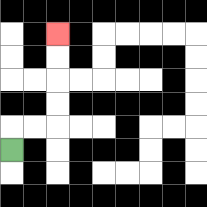{'start': '[0, 6]', 'end': '[2, 1]', 'path_directions': 'U,R,R,U,U,U,U', 'path_coordinates': '[[0, 6], [0, 5], [1, 5], [2, 5], [2, 4], [2, 3], [2, 2], [2, 1]]'}